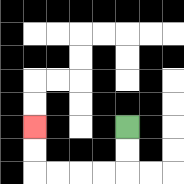{'start': '[5, 5]', 'end': '[1, 5]', 'path_directions': 'D,D,L,L,L,L,U,U', 'path_coordinates': '[[5, 5], [5, 6], [5, 7], [4, 7], [3, 7], [2, 7], [1, 7], [1, 6], [1, 5]]'}